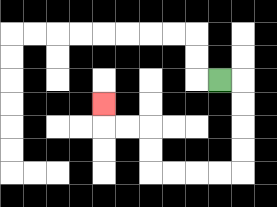{'start': '[9, 3]', 'end': '[4, 4]', 'path_directions': 'R,D,D,D,D,L,L,L,L,U,U,L,L,U', 'path_coordinates': '[[9, 3], [10, 3], [10, 4], [10, 5], [10, 6], [10, 7], [9, 7], [8, 7], [7, 7], [6, 7], [6, 6], [6, 5], [5, 5], [4, 5], [4, 4]]'}